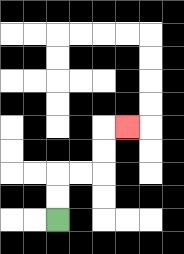{'start': '[2, 9]', 'end': '[5, 5]', 'path_directions': 'U,U,R,R,U,U,R', 'path_coordinates': '[[2, 9], [2, 8], [2, 7], [3, 7], [4, 7], [4, 6], [4, 5], [5, 5]]'}